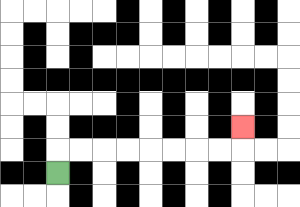{'start': '[2, 7]', 'end': '[10, 5]', 'path_directions': 'U,R,R,R,R,R,R,R,R,U', 'path_coordinates': '[[2, 7], [2, 6], [3, 6], [4, 6], [5, 6], [6, 6], [7, 6], [8, 6], [9, 6], [10, 6], [10, 5]]'}